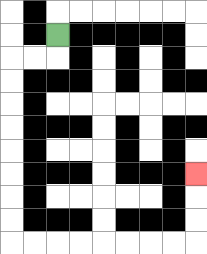{'start': '[2, 1]', 'end': '[8, 7]', 'path_directions': 'D,L,L,D,D,D,D,D,D,D,D,R,R,R,R,R,R,R,R,U,U,U', 'path_coordinates': '[[2, 1], [2, 2], [1, 2], [0, 2], [0, 3], [0, 4], [0, 5], [0, 6], [0, 7], [0, 8], [0, 9], [0, 10], [1, 10], [2, 10], [3, 10], [4, 10], [5, 10], [6, 10], [7, 10], [8, 10], [8, 9], [8, 8], [8, 7]]'}